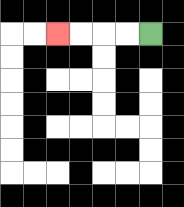{'start': '[6, 1]', 'end': '[2, 1]', 'path_directions': 'L,L,L,L', 'path_coordinates': '[[6, 1], [5, 1], [4, 1], [3, 1], [2, 1]]'}